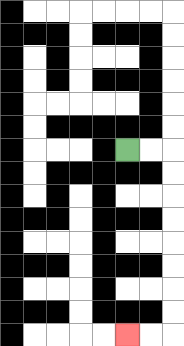{'start': '[5, 6]', 'end': '[5, 14]', 'path_directions': 'R,R,D,D,D,D,D,D,D,D,L,L', 'path_coordinates': '[[5, 6], [6, 6], [7, 6], [7, 7], [7, 8], [7, 9], [7, 10], [7, 11], [7, 12], [7, 13], [7, 14], [6, 14], [5, 14]]'}